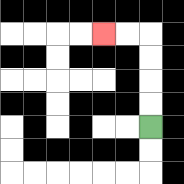{'start': '[6, 5]', 'end': '[4, 1]', 'path_directions': 'U,U,U,U,L,L', 'path_coordinates': '[[6, 5], [6, 4], [6, 3], [6, 2], [6, 1], [5, 1], [4, 1]]'}